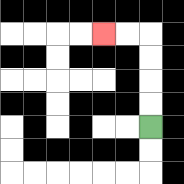{'start': '[6, 5]', 'end': '[4, 1]', 'path_directions': 'U,U,U,U,L,L', 'path_coordinates': '[[6, 5], [6, 4], [6, 3], [6, 2], [6, 1], [5, 1], [4, 1]]'}